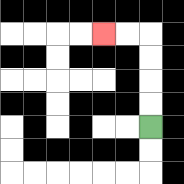{'start': '[6, 5]', 'end': '[4, 1]', 'path_directions': 'U,U,U,U,L,L', 'path_coordinates': '[[6, 5], [6, 4], [6, 3], [6, 2], [6, 1], [5, 1], [4, 1]]'}